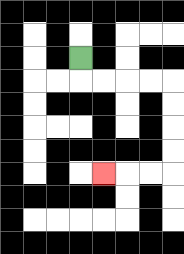{'start': '[3, 2]', 'end': '[4, 7]', 'path_directions': 'D,R,R,R,R,D,D,D,D,L,L,L', 'path_coordinates': '[[3, 2], [3, 3], [4, 3], [5, 3], [6, 3], [7, 3], [7, 4], [7, 5], [7, 6], [7, 7], [6, 7], [5, 7], [4, 7]]'}